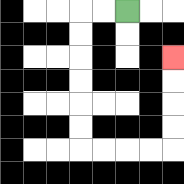{'start': '[5, 0]', 'end': '[7, 2]', 'path_directions': 'L,L,D,D,D,D,D,D,R,R,R,R,U,U,U,U', 'path_coordinates': '[[5, 0], [4, 0], [3, 0], [3, 1], [3, 2], [3, 3], [3, 4], [3, 5], [3, 6], [4, 6], [5, 6], [6, 6], [7, 6], [7, 5], [7, 4], [7, 3], [7, 2]]'}